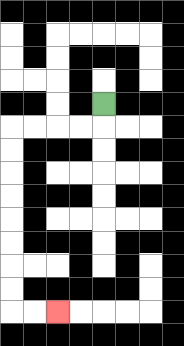{'start': '[4, 4]', 'end': '[2, 13]', 'path_directions': 'D,L,L,L,L,D,D,D,D,D,D,D,D,R,R', 'path_coordinates': '[[4, 4], [4, 5], [3, 5], [2, 5], [1, 5], [0, 5], [0, 6], [0, 7], [0, 8], [0, 9], [0, 10], [0, 11], [0, 12], [0, 13], [1, 13], [2, 13]]'}